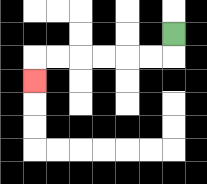{'start': '[7, 1]', 'end': '[1, 3]', 'path_directions': 'D,L,L,L,L,L,L,D', 'path_coordinates': '[[7, 1], [7, 2], [6, 2], [5, 2], [4, 2], [3, 2], [2, 2], [1, 2], [1, 3]]'}